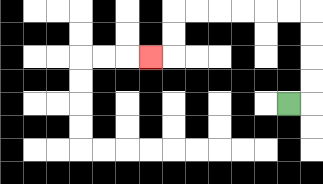{'start': '[12, 4]', 'end': '[6, 2]', 'path_directions': 'R,U,U,U,U,L,L,L,L,L,L,D,D,L', 'path_coordinates': '[[12, 4], [13, 4], [13, 3], [13, 2], [13, 1], [13, 0], [12, 0], [11, 0], [10, 0], [9, 0], [8, 0], [7, 0], [7, 1], [7, 2], [6, 2]]'}